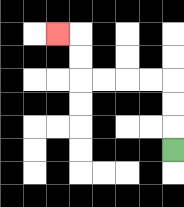{'start': '[7, 6]', 'end': '[2, 1]', 'path_directions': 'U,U,U,L,L,L,L,U,U,L', 'path_coordinates': '[[7, 6], [7, 5], [7, 4], [7, 3], [6, 3], [5, 3], [4, 3], [3, 3], [3, 2], [3, 1], [2, 1]]'}